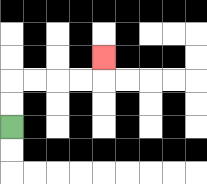{'start': '[0, 5]', 'end': '[4, 2]', 'path_directions': 'U,U,R,R,R,R,U', 'path_coordinates': '[[0, 5], [0, 4], [0, 3], [1, 3], [2, 3], [3, 3], [4, 3], [4, 2]]'}